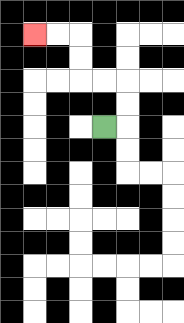{'start': '[4, 5]', 'end': '[1, 1]', 'path_directions': 'R,U,U,L,L,U,U,L,L', 'path_coordinates': '[[4, 5], [5, 5], [5, 4], [5, 3], [4, 3], [3, 3], [3, 2], [3, 1], [2, 1], [1, 1]]'}